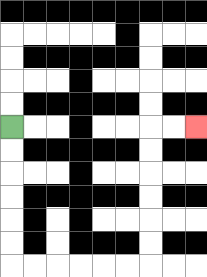{'start': '[0, 5]', 'end': '[8, 5]', 'path_directions': 'D,D,D,D,D,D,R,R,R,R,R,R,U,U,U,U,U,U,R,R', 'path_coordinates': '[[0, 5], [0, 6], [0, 7], [0, 8], [0, 9], [0, 10], [0, 11], [1, 11], [2, 11], [3, 11], [4, 11], [5, 11], [6, 11], [6, 10], [6, 9], [6, 8], [6, 7], [6, 6], [6, 5], [7, 5], [8, 5]]'}